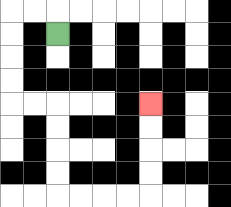{'start': '[2, 1]', 'end': '[6, 4]', 'path_directions': 'U,L,L,D,D,D,D,R,R,D,D,D,D,R,R,R,R,U,U,U,U', 'path_coordinates': '[[2, 1], [2, 0], [1, 0], [0, 0], [0, 1], [0, 2], [0, 3], [0, 4], [1, 4], [2, 4], [2, 5], [2, 6], [2, 7], [2, 8], [3, 8], [4, 8], [5, 8], [6, 8], [6, 7], [6, 6], [6, 5], [6, 4]]'}